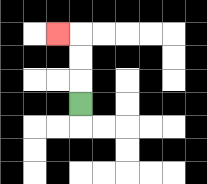{'start': '[3, 4]', 'end': '[2, 1]', 'path_directions': 'U,U,U,L', 'path_coordinates': '[[3, 4], [3, 3], [3, 2], [3, 1], [2, 1]]'}